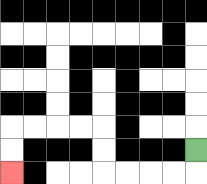{'start': '[8, 6]', 'end': '[0, 7]', 'path_directions': 'D,L,L,L,L,U,U,L,L,L,L,D,D', 'path_coordinates': '[[8, 6], [8, 7], [7, 7], [6, 7], [5, 7], [4, 7], [4, 6], [4, 5], [3, 5], [2, 5], [1, 5], [0, 5], [0, 6], [0, 7]]'}